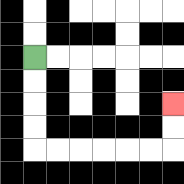{'start': '[1, 2]', 'end': '[7, 4]', 'path_directions': 'D,D,D,D,R,R,R,R,R,R,U,U', 'path_coordinates': '[[1, 2], [1, 3], [1, 4], [1, 5], [1, 6], [2, 6], [3, 6], [4, 6], [5, 6], [6, 6], [7, 6], [7, 5], [7, 4]]'}